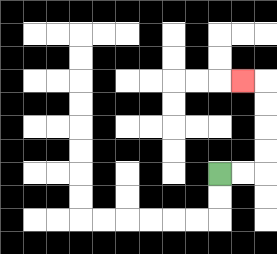{'start': '[9, 7]', 'end': '[10, 3]', 'path_directions': 'R,R,U,U,U,U,L', 'path_coordinates': '[[9, 7], [10, 7], [11, 7], [11, 6], [11, 5], [11, 4], [11, 3], [10, 3]]'}